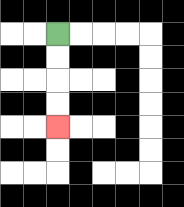{'start': '[2, 1]', 'end': '[2, 5]', 'path_directions': 'D,D,D,D', 'path_coordinates': '[[2, 1], [2, 2], [2, 3], [2, 4], [2, 5]]'}